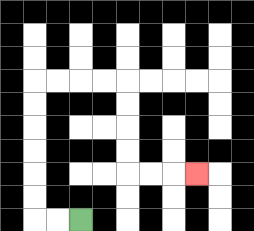{'start': '[3, 9]', 'end': '[8, 7]', 'path_directions': 'L,L,U,U,U,U,U,U,R,R,R,R,D,D,D,D,R,R,R', 'path_coordinates': '[[3, 9], [2, 9], [1, 9], [1, 8], [1, 7], [1, 6], [1, 5], [1, 4], [1, 3], [2, 3], [3, 3], [4, 3], [5, 3], [5, 4], [5, 5], [5, 6], [5, 7], [6, 7], [7, 7], [8, 7]]'}